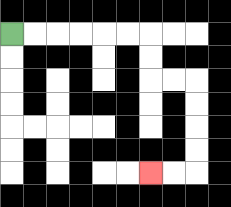{'start': '[0, 1]', 'end': '[6, 7]', 'path_directions': 'R,R,R,R,R,R,D,D,R,R,D,D,D,D,L,L', 'path_coordinates': '[[0, 1], [1, 1], [2, 1], [3, 1], [4, 1], [5, 1], [6, 1], [6, 2], [6, 3], [7, 3], [8, 3], [8, 4], [8, 5], [8, 6], [8, 7], [7, 7], [6, 7]]'}